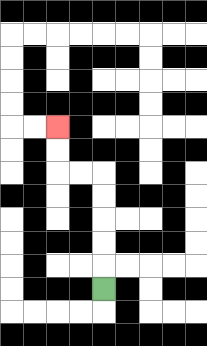{'start': '[4, 12]', 'end': '[2, 5]', 'path_directions': 'U,U,U,U,U,L,L,U,U', 'path_coordinates': '[[4, 12], [4, 11], [4, 10], [4, 9], [4, 8], [4, 7], [3, 7], [2, 7], [2, 6], [2, 5]]'}